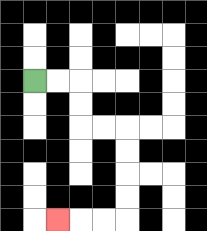{'start': '[1, 3]', 'end': '[2, 9]', 'path_directions': 'R,R,D,D,R,R,D,D,D,D,L,L,L', 'path_coordinates': '[[1, 3], [2, 3], [3, 3], [3, 4], [3, 5], [4, 5], [5, 5], [5, 6], [5, 7], [5, 8], [5, 9], [4, 9], [3, 9], [2, 9]]'}